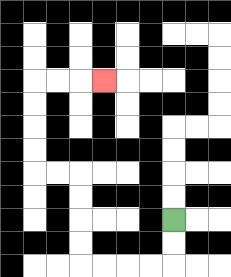{'start': '[7, 9]', 'end': '[4, 3]', 'path_directions': 'D,D,L,L,L,L,U,U,U,U,L,L,U,U,U,U,R,R,R', 'path_coordinates': '[[7, 9], [7, 10], [7, 11], [6, 11], [5, 11], [4, 11], [3, 11], [3, 10], [3, 9], [3, 8], [3, 7], [2, 7], [1, 7], [1, 6], [1, 5], [1, 4], [1, 3], [2, 3], [3, 3], [4, 3]]'}